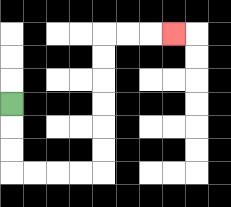{'start': '[0, 4]', 'end': '[7, 1]', 'path_directions': 'D,D,D,R,R,R,R,U,U,U,U,U,U,R,R,R', 'path_coordinates': '[[0, 4], [0, 5], [0, 6], [0, 7], [1, 7], [2, 7], [3, 7], [4, 7], [4, 6], [4, 5], [4, 4], [4, 3], [4, 2], [4, 1], [5, 1], [6, 1], [7, 1]]'}